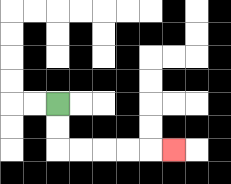{'start': '[2, 4]', 'end': '[7, 6]', 'path_directions': 'D,D,R,R,R,R,R', 'path_coordinates': '[[2, 4], [2, 5], [2, 6], [3, 6], [4, 6], [5, 6], [6, 6], [7, 6]]'}